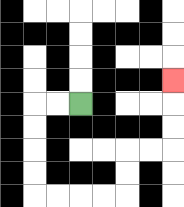{'start': '[3, 4]', 'end': '[7, 3]', 'path_directions': 'L,L,D,D,D,D,R,R,R,R,U,U,R,R,U,U,U', 'path_coordinates': '[[3, 4], [2, 4], [1, 4], [1, 5], [1, 6], [1, 7], [1, 8], [2, 8], [3, 8], [4, 8], [5, 8], [5, 7], [5, 6], [6, 6], [7, 6], [7, 5], [7, 4], [7, 3]]'}